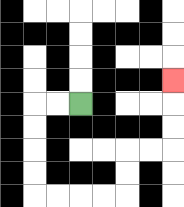{'start': '[3, 4]', 'end': '[7, 3]', 'path_directions': 'L,L,D,D,D,D,R,R,R,R,U,U,R,R,U,U,U', 'path_coordinates': '[[3, 4], [2, 4], [1, 4], [1, 5], [1, 6], [1, 7], [1, 8], [2, 8], [3, 8], [4, 8], [5, 8], [5, 7], [5, 6], [6, 6], [7, 6], [7, 5], [7, 4], [7, 3]]'}